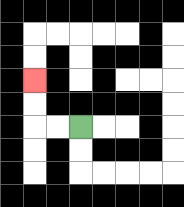{'start': '[3, 5]', 'end': '[1, 3]', 'path_directions': 'L,L,U,U', 'path_coordinates': '[[3, 5], [2, 5], [1, 5], [1, 4], [1, 3]]'}